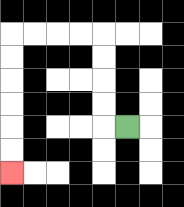{'start': '[5, 5]', 'end': '[0, 7]', 'path_directions': 'L,U,U,U,U,L,L,L,L,D,D,D,D,D,D', 'path_coordinates': '[[5, 5], [4, 5], [4, 4], [4, 3], [4, 2], [4, 1], [3, 1], [2, 1], [1, 1], [0, 1], [0, 2], [0, 3], [0, 4], [0, 5], [0, 6], [0, 7]]'}